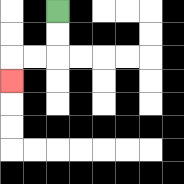{'start': '[2, 0]', 'end': '[0, 3]', 'path_directions': 'D,D,L,L,D', 'path_coordinates': '[[2, 0], [2, 1], [2, 2], [1, 2], [0, 2], [0, 3]]'}